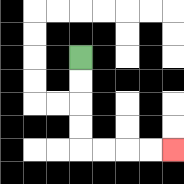{'start': '[3, 2]', 'end': '[7, 6]', 'path_directions': 'D,D,D,D,R,R,R,R', 'path_coordinates': '[[3, 2], [3, 3], [3, 4], [3, 5], [3, 6], [4, 6], [5, 6], [6, 6], [7, 6]]'}